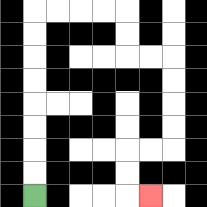{'start': '[1, 8]', 'end': '[6, 8]', 'path_directions': 'U,U,U,U,U,U,U,U,R,R,R,R,D,D,R,R,D,D,D,D,L,L,D,D,R', 'path_coordinates': '[[1, 8], [1, 7], [1, 6], [1, 5], [1, 4], [1, 3], [1, 2], [1, 1], [1, 0], [2, 0], [3, 0], [4, 0], [5, 0], [5, 1], [5, 2], [6, 2], [7, 2], [7, 3], [7, 4], [7, 5], [7, 6], [6, 6], [5, 6], [5, 7], [5, 8], [6, 8]]'}